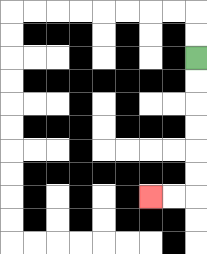{'start': '[8, 2]', 'end': '[6, 8]', 'path_directions': 'D,D,D,D,D,D,L,L', 'path_coordinates': '[[8, 2], [8, 3], [8, 4], [8, 5], [8, 6], [8, 7], [8, 8], [7, 8], [6, 8]]'}